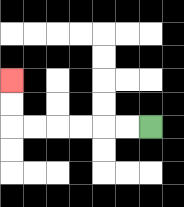{'start': '[6, 5]', 'end': '[0, 3]', 'path_directions': 'L,L,L,L,L,L,U,U', 'path_coordinates': '[[6, 5], [5, 5], [4, 5], [3, 5], [2, 5], [1, 5], [0, 5], [0, 4], [0, 3]]'}